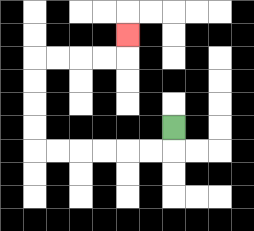{'start': '[7, 5]', 'end': '[5, 1]', 'path_directions': 'D,L,L,L,L,L,L,U,U,U,U,R,R,R,R,U', 'path_coordinates': '[[7, 5], [7, 6], [6, 6], [5, 6], [4, 6], [3, 6], [2, 6], [1, 6], [1, 5], [1, 4], [1, 3], [1, 2], [2, 2], [3, 2], [4, 2], [5, 2], [5, 1]]'}